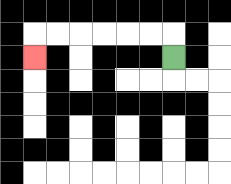{'start': '[7, 2]', 'end': '[1, 2]', 'path_directions': 'U,L,L,L,L,L,L,D', 'path_coordinates': '[[7, 2], [7, 1], [6, 1], [5, 1], [4, 1], [3, 1], [2, 1], [1, 1], [1, 2]]'}